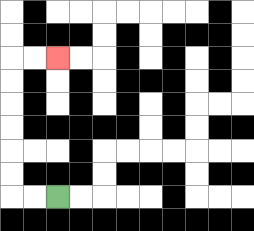{'start': '[2, 8]', 'end': '[2, 2]', 'path_directions': 'L,L,U,U,U,U,U,U,R,R', 'path_coordinates': '[[2, 8], [1, 8], [0, 8], [0, 7], [0, 6], [0, 5], [0, 4], [0, 3], [0, 2], [1, 2], [2, 2]]'}